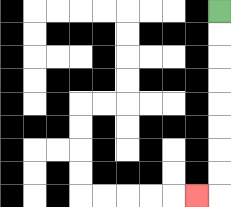{'start': '[9, 0]', 'end': '[8, 8]', 'path_directions': 'D,D,D,D,D,D,D,D,L', 'path_coordinates': '[[9, 0], [9, 1], [9, 2], [9, 3], [9, 4], [9, 5], [9, 6], [9, 7], [9, 8], [8, 8]]'}